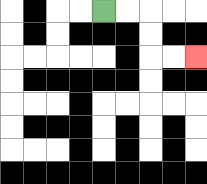{'start': '[4, 0]', 'end': '[8, 2]', 'path_directions': 'R,R,D,D,R,R', 'path_coordinates': '[[4, 0], [5, 0], [6, 0], [6, 1], [6, 2], [7, 2], [8, 2]]'}